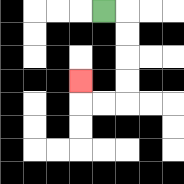{'start': '[4, 0]', 'end': '[3, 3]', 'path_directions': 'R,D,D,D,D,L,L,U', 'path_coordinates': '[[4, 0], [5, 0], [5, 1], [5, 2], [5, 3], [5, 4], [4, 4], [3, 4], [3, 3]]'}